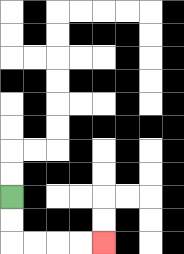{'start': '[0, 8]', 'end': '[4, 10]', 'path_directions': 'D,D,R,R,R,R', 'path_coordinates': '[[0, 8], [0, 9], [0, 10], [1, 10], [2, 10], [3, 10], [4, 10]]'}